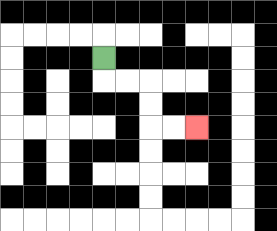{'start': '[4, 2]', 'end': '[8, 5]', 'path_directions': 'D,R,R,D,D,R,R', 'path_coordinates': '[[4, 2], [4, 3], [5, 3], [6, 3], [6, 4], [6, 5], [7, 5], [8, 5]]'}